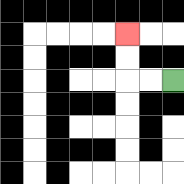{'start': '[7, 3]', 'end': '[5, 1]', 'path_directions': 'L,L,U,U', 'path_coordinates': '[[7, 3], [6, 3], [5, 3], [5, 2], [5, 1]]'}